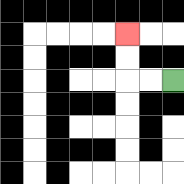{'start': '[7, 3]', 'end': '[5, 1]', 'path_directions': 'L,L,U,U', 'path_coordinates': '[[7, 3], [6, 3], [5, 3], [5, 2], [5, 1]]'}